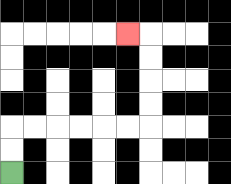{'start': '[0, 7]', 'end': '[5, 1]', 'path_directions': 'U,U,R,R,R,R,R,R,U,U,U,U,L', 'path_coordinates': '[[0, 7], [0, 6], [0, 5], [1, 5], [2, 5], [3, 5], [4, 5], [5, 5], [6, 5], [6, 4], [6, 3], [6, 2], [6, 1], [5, 1]]'}